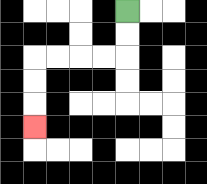{'start': '[5, 0]', 'end': '[1, 5]', 'path_directions': 'D,D,L,L,L,L,D,D,D', 'path_coordinates': '[[5, 0], [5, 1], [5, 2], [4, 2], [3, 2], [2, 2], [1, 2], [1, 3], [1, 4], [1, 5]]'}